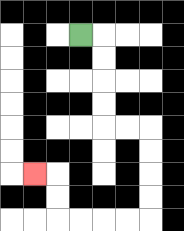{'start': '[3, 1]', 'end': '[1, 7]', 'path_directions': 'R,D,D,D,D,R,R,D,D,D,D,L,L,L,L,U,U,L', 'path_coordinates': '[[3, 1], [4, 1], [4, 2], [4, 3], [4, 4], [4, 5], [5, 5], [6, 5], [6, 6], [6, 7], [6, 8], [6, 9], [5, 9], [4, 9], [3, 9], [2, 9], [2, 8], [2, 7], [1, 7]]'}